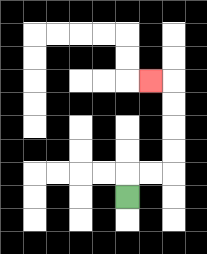{'start': '[5, 8]', 'end': '[6, 3]', 'path_directions': 'U,R,R,U,U,U,U,L', 'path_coordinates': '[[5, 8], [5, 7], [6, 7], [7, 7], [7, 6], [7, 5], [7, 4], [7, 3], [6, 3]]'}